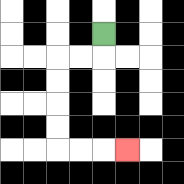{'start': '[4, 1]', 'end': '[5, 6]', 'path_directions': 'D,L,L,D,D,D,D,R,R,R', 'path_coordinates': '[[4, 1], [4, 2], [3, 2], [2, 2], [2, 3], [2, 4], [2, 5], [2, 6], [3, 6], [4, 6], [5, 6]]'}